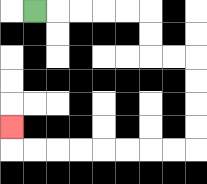{'start': '[1, 0]', 'end': '[0, 5]', 'path_directions': 'R,R,R,R,R,D,D,R,R,D,D,D,D,L,L,L,L,L,L,L,L,U', 'path_coordinates': '[[1, 0], [2, 0], [3, 0], [4, 0], [5, 0], [6, 0], [6, 1], [6, 2], [7, 2], [8, 2], [8, 3], [8, 4], [8, 5], [8, 6], [7, 6], [6, 6], [5, 6], [4, 6], [3, 6], [2, 6], [1, 6], [0, 6], [0, 5]]'}